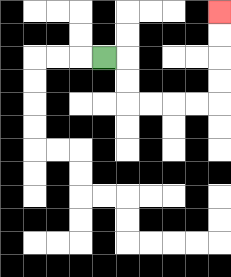{'start': '[4, 2]', 'end': '[9, 0]', 'path_directions': 'R,D,D,R,R,R,R,U,U,U,U', 'path_coordinates': '[[4, 2], [5, 2], [5, 3], [5, 4], [6, 4], [7, 4], [8, 4], [9, 4], [9, 3], [9, 2], [9, 1], [9, 0]]'}